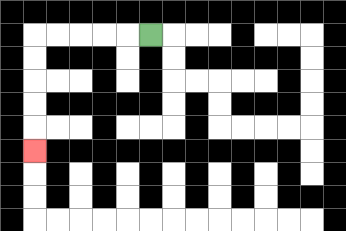{'start': '[6, 1]', 'end': '[1, 6]', 'path_directions': 'L,L,L,L,L,D,D,D,D,D', 'path_coordinates': '[[6, 1], [5, 1], [4, 1], [3, 1], [2, 1], [1, 1], [1, 2], [1, 3], [1, 4], [1, 5], [1, 6]]'}